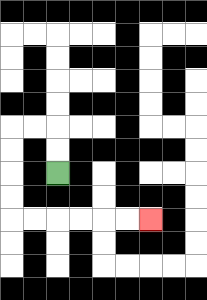{'start': '[2, 7]', 'end': '[6, 9]', 'path_directions': 'U,U,L,L,D,D,D,D,R,R,R,R,R,R', 'path_coordinates': '[[2, 7], [2, 6], [2, 5], [1, 5], [0, 5], [0, 6], [0, 7], [0, 8], [0, 9], [1, 9], [2, 9], [3, 9], [4, 9], [5, 9], [6, 9]]'}